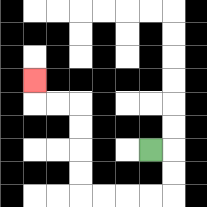{'start': '[6, 6]', 'end': '[1, 3]', 'path_directions': 'R,D,D,L,L,L,L,U,U,U,U,L,L,U', 'path_coordinates': '[[6, 6], [7, 6], [7, 7], [7, 8], [6, 8], [5, 8], [4, 8], [3, 8], [3, 7], [3, 6], [3, 5], [3, 4], [2, 4], [1, 4], [1, 3]]'}